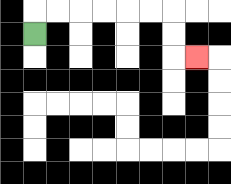{'start': '[1, 1]', 'end': '[8, 2]', 'path_directions': 'U,R,R,R,R,R,R,D,D,R', 'path_coordinates': '[[1, 1], [1, 0], [2, 0], [3, 0], [4, 0], [5, 0], [6, 0], [7, 0], [7, 1], [7, 2], [8, 2]]'}